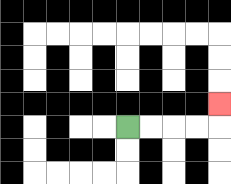{'start': '[5, 5]', 'end': '[9, 4]', 'path_directions': 'R,R,R,R,U', 'path_coordinates': '[[5, 5], [6, 5], [7, 5], [8, 5], [9, 5], [9, 4]]'}